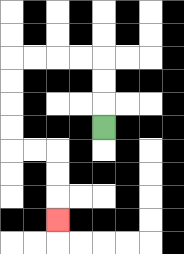{'start': '[4, 5]', 'end': '[2, 9]', 'path_directions': 'U,U,U,L,L,L,L,D,D,D,D,R,R,D,D,D', 'path_coordinates': '[[4, 5], [4, 4], [4, 3], [4, 2], [3, 2], [2, 2], [1, 2], [0, 2], [0, 3], [0, 4], [0, 5], [0, 6], [1, 6], [2, 6], [2, 7], [2, 8], [2, 9]]'}